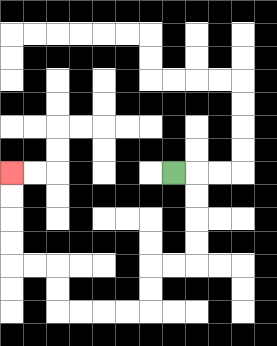{'start': '[7, 7]', 'end': '[0, 7]', 'path_directions': 'R,D,D,D,D,L,L,D,D,L,L,L,L,U,U,L,L,U,U,U,U', 'path_coordinates': '[[7, 7], [8, 7], [8, 8], [8, 9], [8, 10], [8, 11], [7, 11], [6, 11], [6, 12], [6, 13], [5, 13], [4, 13], [3, 13], [2, 13], [2, 12], [2, 11], [1, 11], [0, 11], [0, 10], [0, 9], [0, 8], [0, 7]]'}